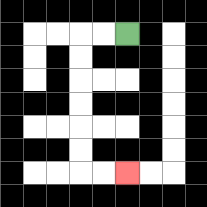{'start': '[5, 1]', 'end': '[5, 7]', 'path_directions': 'L,L,D,D,D,D,D,D,R,R', 'path_coordinates': '[[5, 1], [4, 1], [3, 1], [3, 2], [3, 3], [3, 4], [3, 5], [3, 6], [3, 7], [4, 7], [5, 7]]'}